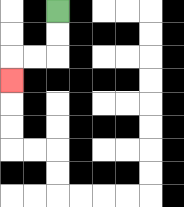{'start': '[2, 0]', 'end': '[0, 3]', 'path_directions': 'D,D,L,L,D', 'path_coordinates': '[[2, 0], [2, 1], [2, 2], [1, 2], [0, 2], [0, 3]]'}